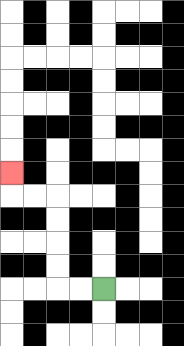{'start': '[4, 12]', 'end': '[0, 7]', 'path_directions': 'L,L,U,U,U,U,L,L,U', 'path_coordinates': '[[4, 12], [3, 12], [2, 12], [2, 11], [2, 10], [2, 9], [2, 8], [1, 8], [0, 8], [0, 7]]'}